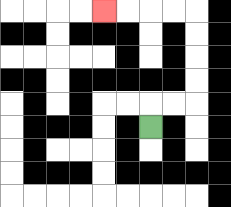{'start': '[6, 5]', 'end': '[4, 0]', 'path_directions': 'U,R,R,U,U,U,U,L,L,L,L', 'path_coordinates': '[[6, 5], [6, 4], [7, 4], [8, 4], [8, 3], [8, 2], [8, 1], [8, 0], [7, 0], [6, 0], [5, 0], [4, 0]]'}